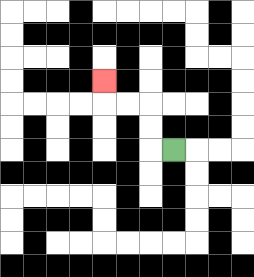{'start': '[7, 6]', 'end': '[4, 3]', 'path_directions': 'L,U,U,L,L,U', 'path_coordinates': '[[7, 6], [6, 6], [6, 5], [6, 4], [5, 4], [4, 4], [4, 3]]'}